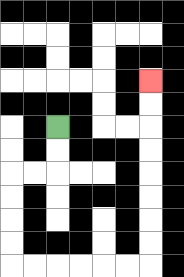{'start': '[2, 5]', 'end': '[6, 3]', 'path_directions': 'D,D,L,L,D,D,D,D,R,R,R,R,R,R,U,U,U,U,U,U,U,U', 'path_coordinates': '[[2, 5], [2, 6], [2, 7], [1, 7], [0, 7], [0, 8], [0, 9], [0, 10], [0, 11], [1, 11], [2, 11], [3, 11], [4, 11], [5, 11], [6, 11], [6, 10], [6, 9], [6, 8], [6, 7], [6, 6], [6, 5], [6, 4], [6, 3]]'}